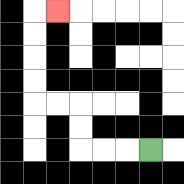{'start': '[6, 6]', 'end': '[2, 0]', 'path_directions': 'L,L,L,U,U,L,L,U,U,U,U,R', 'path_coordinates': '[[6, 6], [5, 6], [4, 6], [3, 6], [3, 5], [3, 4], [2, 4], [1, 4], [1, 3], [1, 2], [1, 1], [1, 0], [2, 0]]'}